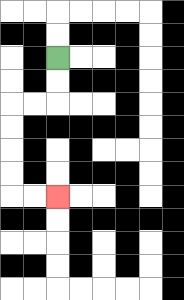{'start': '[2, 2]', 'end': '[2, 8]', 'path_directions': 'D,D,L,L,D,D,D,D,R,R', 'path_coordinates': '[[2, 2], [2, 3], [2, 4], [1, 4], [0, 4], [0, 5], [0, 6], [0, 7], [0, 8], [1, 8], [2, 8]]'}